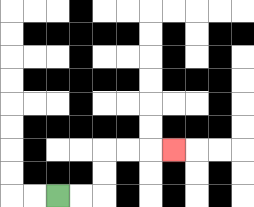{'start': '[2, 8]', 'end': '[7, 6]', 'path_directions': 'R,R,U,U,R,R,R', 'path_coordinates': '[[2, 8], [3, 8], [4, 8], [4, 7], [4, 6], [5, 6], [6, 6], [7, 6]]'}